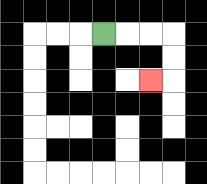{'start': '[4, 1]', 'end': '[6, 3]', 'path_directions': 'R,R,R,D,D,L', 'path_coordinates': '[[4, 1], [5, 1], [6, 1], [7, 1], [7, 2], [7, 3], [6, 3]]'}